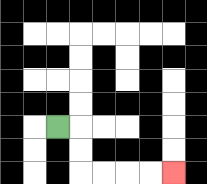{'start': '[2, 5]', 'end': '[7, 7]', 'path_directions': 'R,D,D,R,R,R,R', 'path_coordinates': '[[2, 5], [3, 5], [3, 6], [3, 7], [4, 7], [5, 7], [6, 7], [7, 7]]'}